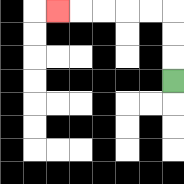{'start': '[7, 3]', 'end': '[2, 0]', 'path_directions': 'U,U,U,L,L,L,L,L', 'path_coordinates': '[[7, 3], [7, 2], [7, 1], [7, 0], [6, 0], [5, 0], [4, 0], [3, 0], [2, 0]]'}